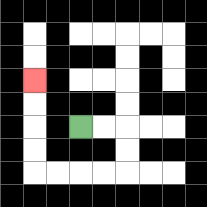{'start': '[3, 5]', 'end': '[1, 3]', 'path_directions': 'R,R,D,D,L,L,L,L,U,U,U,U', 'path_coordinates': '[[3, 5], [4, 5], [5, 5], [5, 6], [5, 7], [4, 7], [3, 7], [2, 7], [1, 7], [1, 6], [1, 5], [1, 4], [1, 3]]'}